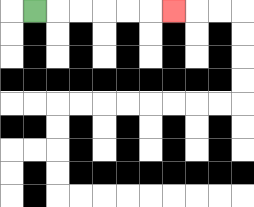{'start': '[1, 0]', 'end': '[7, 0]', 'path_directions': 'R,R,R,R,R,R', 'path_coordinates': '[[1, 0], [2, 0], [3, 0], [4, 0], [5, 0], [6, 0], [7, 0]]'}